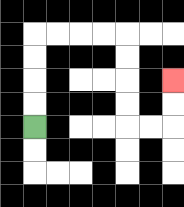{'start': '[1, 5]', 'end': '[7, 3]', 'path_directions': 'U,U,U,U,R,R,R,R,D,D,D,D,R,R,U,U', 'path_coordinates': '[[1, 5], [1, 4], [1, 3], [1, 2], [1, 1], [2, 1], [3, 1], [4, 1], [5, 1], [5, 2], [5, 3], [5, 4], [5, 5], [6, 5], [7, 5], [7, 4], [7, 3]]'}